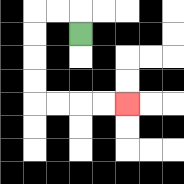{'start': '[3, 1]', 'end': '[5, 4]', 'path_directions': 'U,L,L,D,D,D,D,R,R,R,R', 'path_coordinates': '[[3, 1], [3, 0], [2, 0], [1, 0], [1, 1], [1, 2], [1, 3], [1, 4], [2, 4], [3, 4], [4, 4], [5, 4]]'}